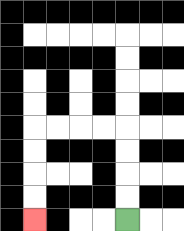{'start': '[5, 9]', 'end': '[1, 9]', 'path_directions': 'U,U,U,U,L,L,L,L,D,D,D,D', 'path_coordinates': '[[5, 9], [5, 8], [5, 7], [5, 6], [5, 5], [4, 5], [3, 5], [2, 5], [1, 5], [1, 6], [1, 7], [1, 8], [1, 9]]'}